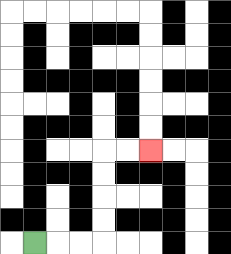{'start': '[1, 10]', 'end': '[6, 6]', 'path_directions': 'R,R,R,U,U,U,U,R,R', 'path_coordinates': '[[1, 10], [2, 10], [3, 10], [4, 10], [4, 9], [4, 8], [4, 7], [4, 6], [5, 6], [6, 6]]'}